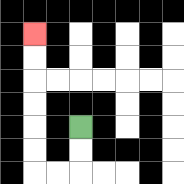{'start': '[3, 5]', 'end': '[1, 1]', 'path_directions': 'D,D,L,L,U,U,U,U,U,U', 'path_coordinates': '[[3, 5], [3, 6], [3, 7], [2, 7], [1, 7], [1, 6], [1, 5], [1, 4], [1, 3], [1, 2], [1, 1]]'}